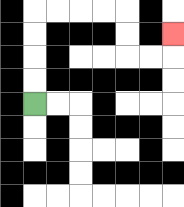{'start': '[1, 4]', 'end': '[7, 1]', 'path_directions': 'U,U,U,U,R,R,R,R,D,D,R,R,U', 'path_coordinates': '[[1, 4], [1, 3], [1, 2], [1, 1], [1, 0], [2, 0], [3, 0], [4, 0], [5, 0], [5, 1], [5, 2], [6, 2], [7, 2], [7, 1]]'}